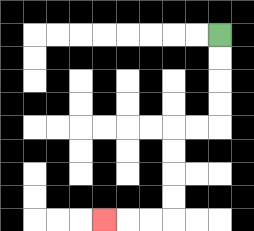{'start': '[9, 1]', 'end': '[4, 9]', 'path_directions': 'D,D,D,D,L,L,D,D,D,D,L,L,L', 'path_coordinates': '[[9, 1], [9, 2], [9, 3], [9, 4], [9, 5], [8, 5], [7, 5], [7, 6], [7, 7], [7, 8], [7, 9], [6, 9], [5, 9], [4, 9]]'}